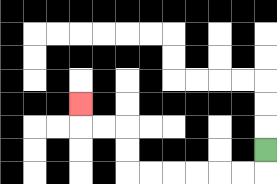{'start': '[11, 6]', 'end': '[3, 4]', 'path_directions': 'D,L,L,L,L,L,L,U,U,L,L,U', 'path_coordinates': '[[11, 6], [11, 7], [10, 7], [9, 7], [8, 7], [7, 7], [6, 7], [5, 7], [5, 6], [5, 5], [4, 5], [3, 5], [3, 4]]'}